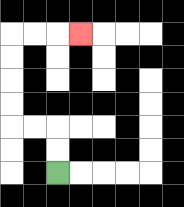{'start': '[2, 7]', 'end': '[3, 1]', 'path_directions': 'U,U,L,L,U,U,U,U,R,R,R', 'path_coordinates': '[[2, 7], [2, 6], [2, 5], [1, 5], [0, 5], [0, 4], [0, 3], [0, 2], [0, 1], [1, 1], [2, 1], [3, 1]]'}